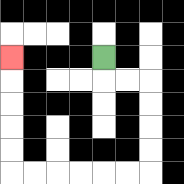{'start': '[4, 2]', 'end': '[0, 2]', 'path_directions': 'D,R,R,D,D,D,D,L,L,L,L,L,L,U,U,U,U,U', 'path_coordinates': '[[4, 2], [4, 3], [5, 3], [6, 3], [6, 4], [6, 5], [6, 6], [6, 7], [5, 7], [4, 7], [3, 7], [2, 7], [1, 7], [0, 7], [0, 6], [0, 5], [0, 4], [0, 3], [0, 2]]'}